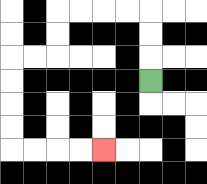{'start': '[6, 3]', 'end': '[4, 6]', 'path_directions': 'U,U,U,L,L,L,L,D,D,L,L,D,D,D,D,R,R,R,R', 'path_coordinates': '[[6, 3], [6, 2], [6, 1], [6, 0], [5, 0], [4, 0], [3, 0], [2, 0], [2, 1], [2, 2], [1, 2], [0, 2], [0, 3], [0, 4], [0, 5], [0, 6], [1, 6], [2, 6], [3, 6], [4, 6]]'}